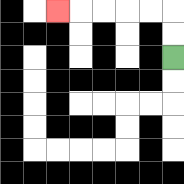{'start': '[7, 2]', 'end': '[2, 0]', 'path_directions': 'U,U,L,L,L,L,L', 'path_coordinates': '[[7, 2], [7, 1], [7, 0], [6, 0], [5, 0], [4, 0], [3, 0], [2, 0]]'}